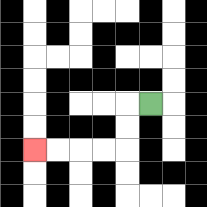{'start': '[6, 4]', 'end': '[1, 6]', 'path_directions': 'L,D,D,L,L,L,L', 'path_coordinates': '[[6, 4], [5, 4], [5, 5], [5, 6], [4, 6], [3, 6], [2, 6], [1, 6]]'}